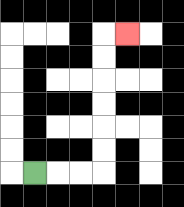{'start': '[1, 7]', 'end': '[5, 1]', 'path_directions': 'R,R,R,U,U,U,U,U,U,R', 'path_coordinates': '[[1, 7], [2, 7], [3, 7], [4, 7], [4, 6], [4, 5], [4, 4], [4, 3], [4, 2], [4, 1], [5, 1]]'}